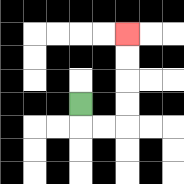{'start': '[3, 4]', 'end': '[5, 1]', 'path_directions': 'D,R,R,U,U,U,U', 'path_coordinates': '[[3, 4], [3, 5], [4, 5], [5, 5], [5, 4], [5, 3], [5, 2], [5, 1]]'}